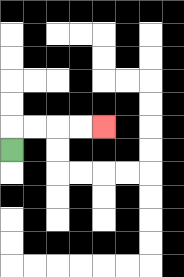{'start': '[0, 6]', 'end': '[4, 5]', 'path_directions': 'U,R,R,R,R', 'path_coordinates': '[[0, 6], [0, 5], [1, 5], [2, 5], [3, 5], [4, 5]]'}